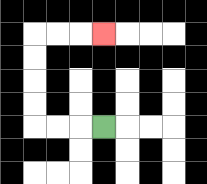{'start': '[4, 5]', 'end': '[4, 1]', 'path_directions': 'L,L,L,U,U,U,U,R,R,R', 'path_coordinates': '[[4, 5], [3, 5], [2, 5], [1, 5], [1, 4], [1, 3], [1, 2], [1, 1], [2, 1], [3, 1], [4, 1]]'}